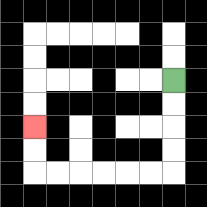{'start': '[7, 3]', 'end': '[1, 5]', 'path_directions': 'D,D,D,D,L,L,L,L,L,L,U,U', 'path_coordinates': '[[7, 3], [7, 4], [7, 5], [7, 6], [7, 7], [6, 7], [5, 7], [4, 7], [3, 7], [2, 7], [1, 7], [1, 6], [1, 5]]'}